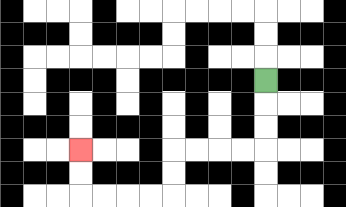{'start': '[11, 3]', 'end': '[3, 6]', 'path_directions': 'D,D,D,L,L,L,L,D,D,L,L,L,L,U,U', 'path_coordinates': '[[11, 3], [11, 4], [11, 5], [11, 6], [10, 6], [9, 6], [8, 6], [7, 6], [7, 7], [7, 8], [6, 8], [5, 8], [4, 8], [3, 8], [3, 7], [3, 6]]'}